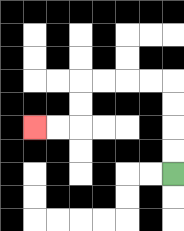{'start': '[7, 7]', 'end': '[1, 5]', 'path_directions': 'U,U,U,U,L,L,L,L,D,D,L,L', 'path_coordinates': '[[7, 7], [7, 6], [7, 5], [7, 4], [7, 3], [6, 3], [5, 3], [4, 3], [3, 3], [3, 4], [3, 5], [2, 5], [1, 5]]'}